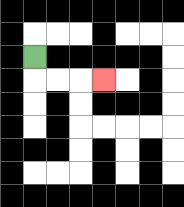{'start': '[1, 2]', 'end': '[4, 3]', 'path_directions': 'D,R,R,R', 'path_coordinates': '[[1, 2], [1, 3], [2, 3], [3, 3], [4, 3]]'}